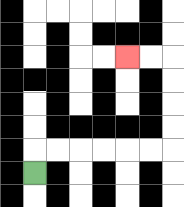{'start': '[1, 7]', 'end': '[5, 2]', 'path_directions': 'U,R,R,R,R,R,R,U,U,U,U,L,L', 'path_coordinates': '[[1, 7], [1, 6], [2, 6], [3, 6], [4, 6], [5, 6], [6, 6], [7, 6], [7, 5], [7, 4], [7, 3], [7, 2], [6, 2], [5, 2]]'}